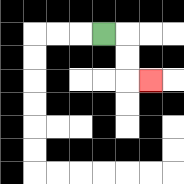{'start': '[4, 1]', 'end': '[6, 3]', 'path_directions': 'R,D,D,R', 'path_coordinates': '[[4, 1], [5, 1], [5, 2], [5, 3], [6, 3]]'}